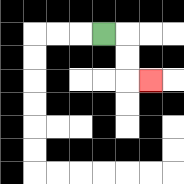{'start': '[4, 1]', 'end': '[6, 3]', 'path_directions': 'R,D,D,R', 'path_coordinates': '[[4, 1], [5, 1], [5, 2], [5, 3], [6, 3]]'}